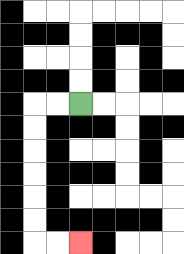{'start': '[3, 4]', 'end': '[3, 10]', 'path_directions': 'L,L,D,D,D,D,D,D,R,R', 'path_coordinates': '[[3, 4], [2, 4], [1, 4], [1, 5], [1, 6], [1, 7], [1, 8], [1, 9], [1, 10], [2, 10], [3, 10]]'}